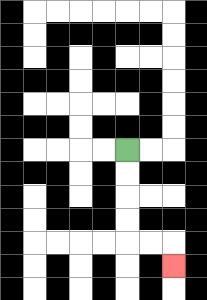{'start': '[5, 6]', 'end': '[7, 11]', 'path_directions': 'D,D,D,D,R,R,D', 'path_coordinates': '[[5, 6], [5, 7], [5, 8], [5, 9], [5, 10], [6, 10], [7, 10], [7, 11]]'}